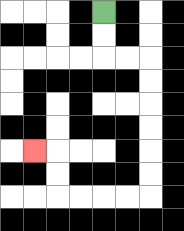{'start': '[4, 0]', 'end': '[1, 6]', 'path_directions': 'D,D,R,R,D,D,D,D,D,D,L,L,L,L,U,U,L', 'path_coordinates': '[[4, 0], [4, 1], [4, 2], [5, 2], [6, 2], [6, 3], [6, 4], [6, 5], [6, 6], [6, 7], [6, 8], [5, 8], [4, 8], [3, 8], [2, 8], [2, 7], [2, 6], [1, 6]]'}